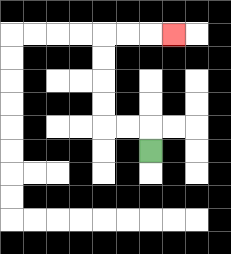{'start': '[6, 6]', 'end': '[7, 1]', 'path_directions': 'U,L,L,U,U,U,U,R,R,R', 'path_coordinates': '[[6, 6], [6, 5], [5, 5], [4, 5], [4, 4], [4, 3], [4, 2], [4, 1], [5, 1], [6, 1], [7, 1]]'}